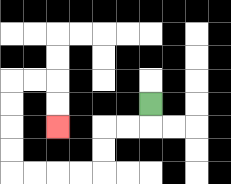{'start': '[6, 4]', 'end': '[2, 5]', 'path_directions': 'D,L,L,D,D,L,L,L,L,U,U,U,U,R,R,D,D', 'path_coordinates': '[[6, 4], [6, 5], [5, 5], [4, 5], [4, 6], [4, 7], [3, 7], [2, 7], [1, 7], [0, 7], [0, 6], [0, 5], [0, 4], [0, 3], [1, 3], [2, 3], [2, 4], [2, 5]]'}